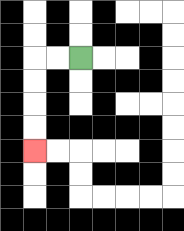{'start': '[3, 2]', 'end': '[1, 6]', 'path_directions': 'L,L,D,D,D,D', 'path_coordinates': '[[3, 2], [2, 2], [1, 2], [1, 3], [1, 4], [1, 5], [1, 6]]'}